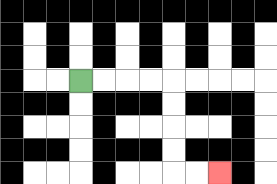{'start': '[3, 3]', 'end': '[9, 7]', 'path_directions': 'R,R,R,R,D,D,D,D,R,R', 'path_coordinates': '[[3, 3], [4, 3], [5, 3], [6, 3], [7, 3], [7, 4], [7, 5], [7, 6], [7, 7], [8, 7], [9, 7]]'}